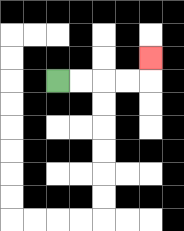{'start': '[2, 3]', 'end': '[6, 2]', 'path_directions': 'R,R,R,R,U', 'path_coordinates': '[[2, 3], [3, 3], [4, 3], [5, 3], [6, 3], [6, 2]]'}